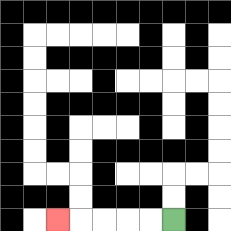{'start': '[7, 9]', 'end': '[2, 9]', 'path_directions': 'L,L,L,L,L', 'path_coordinates': '[[7, 9], [6, 9], [5, 9], [4, 9], [3, 9], [2, 9]]'}